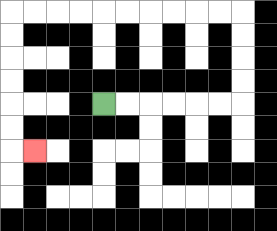{'start': '[4, 4]', 'end': '[1, 6]', 'path_directions': 'R,R,R,R,R,R,U,U,U,U,L,L,L,L,L,L,L,L,L,L,D,D,D,D,D,D,R', 'path_coordinates': '[[4, 4], [5, 4], [6, 4], [7, 4], [8, 4], [9, 4], [10, 4], [10, 3], [10, 2], [10, 1], [10, 0], [9, 0], [8, 0], [7, 0], [6, 0], [5, 0], [4, 0], [3, 0], [2, 0], [1, 0], [0, 0], [0, 1], [0, 2], [0, 3], [0, 4], [0, 5], [0, 6], [1, 6]]'}